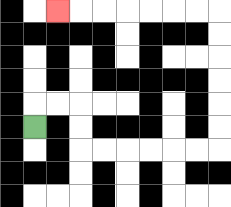{'start': '[1, 5]', 'end': '[2, 0]', 'path_directions': 'U,R,R,D,D,R,R,R,R,R,R,U,U,U,U,U,U,L,L,L,L,L,L,L', 'path_coordinates': '[[1, 5], [1, 4], [2, 4], [3, 4], [3, 5], [3, 6], [4, 6], [5, 6], [6, 6], [7, 6], [8, 6], [9, 6], [9, 5], [9, 4], [9, 3], [9, 2], [9, 1], [9, 0], [8, 0], [7, 0], [6, 0], [5, 0], [4, 0], [3, 0], [2, 0]]'}